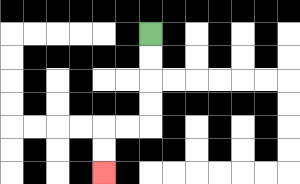{'start': '[6, 1]', 'end': '[4, 7]', 'path_directions': 'D,D,D,D,L,L,D,D', 'path_coordinates': '[[6, 1], [6, 2], [6, 3], [6, 4], [6, 5], [5, 5], [4, 5], [4, 6], [4, 7]]'}